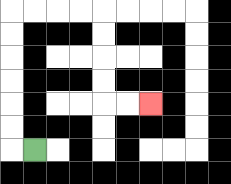{'start': '[1, 6]', 'end': '[6, 4]', 'path_directions': 'L,U,U,U,U,U,U,R,R,R,R,D,D,D,D,R,R', 'path_coordinates': '[[1, 6], [0, 6], [0, 5], [0, 4], [0, 3], [0, 2], [0, 1], [0, 0], [1, 0], [2, 0], [3, 0], [4, 0], [4, 1], [4, 2], [4, 3], [4, 4], [5, 4], [6, 4]]'}